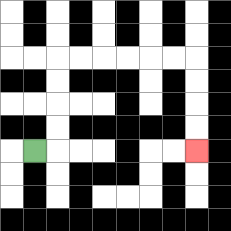{'start': '[1, 6]', 'end': '[8, 6]', 'path_directions': 'R,U,U,U,U,R,R,R,R,R,R,D,D,D,D', 'path_coordinates': '[[1, 6], [2, 6], [2, 5], [2, 4], [2, 3], [2, 2], [3, 2], [4, 2], [5, 2], [6, 2], [7, 2], [8, 2], [8, 3], [8, 4], [8, 5], [8, 6]]'}